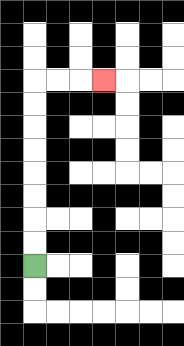{'start': '[1, 11]', 'end': '[4, 3]', 'path_directions': 'U,U,U,U,U,U,U,U,R,R,R', 'path_coordinates': '[[1, 11], [1, 10], [1, 9], [1, 8], [1, 7], [1, 6], [1, 5], [1, 4], [1, 3], [2, 3], [3, 3], [4, 3]]'}